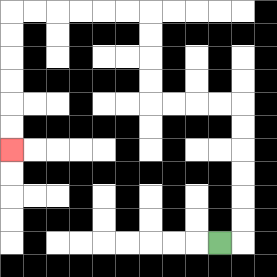{'start': '[9, 10]', 'end': '[0, 6]', 'path_directions': 'R,U,U,U,U,U,U,L,L,L,L,U,U,U,U,L,L,L,L,L,L,D,D,D,D,D,D', 'path_coordinates': '[[9, 10], [10, 10], [10, 9], [10, 8], [10, 7], [10, 6], [10, 5], [10, 4], [9, 4], [8, 4], [7, 4], [6, 4], [6, 3], [6, 2], [6, 1], [6, 0], [5, 0], [4, 0], [3, 0], [2, 0], [1, 0], [0, 0], [0, 1], [0, 2], [0, 3], [0, 4], [0, 5], [0, 6]]'}